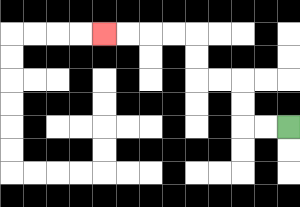{'start': '[12, 5]', 'end': '[4, 1]', 'path_directions': 'L,L,U,U,L,L,U,U,L,L,L,L', 'path_coordinates': '[[12, 5], [11, 5], [10, 5], [10, 4], [10, 3], [9, 3], [8, 3], [8, 2], [8, 1], [7, 1], [6, 1], [5, 1], [4, 1]]'}